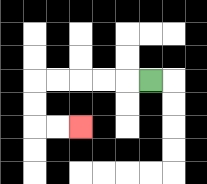{'start': '[6, 3]', 'end': '[3, 5]', 'path_directions': 'L,L,L,L,L,D,D,R,R', 'path_coordinates': '[[6, 3], [5, 3], [4, 3], [3, 3], [2, 3], [1, 3], [1, 4], [1, 5], [2, 5], [3, 5]]'}